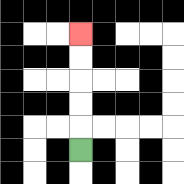{'start': '[3, 6]', 'end': '[3, 1]', 'path_directions': 'U,U,U,U,U', 'path_coordinates': '[[3, 6], [3, 5], [3, 4], [3, 3], [3, 2], [3, 1]]'}